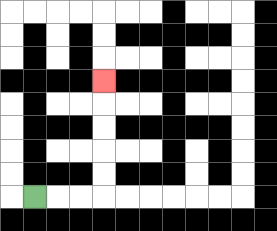{'start': '[1, 8]', 'end': '[4, 3]', 'path_directions': 'R,R,R,U,U,U,U,U', 'path_coordinates': '[[1, 8], [2, 8], [3, 8], [4, 8], [4, 7], [4, 6], [4, 5], [4, 4], [4, 3]]'}